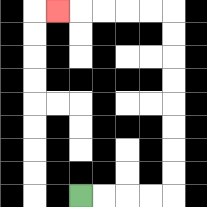{'start': '[3, 8]', 'end': '[2, 0]', 'path_directions': 'R,R,R,R,U,U,U,U,U,U,U,U,L,L,L,L,L', 'path_coordinates': '[[3, 8], [4, 8], [5, 8], [6, 8], [7, 8], [7, 7], [7, 6], [7, 5], [7, 4], [7, 3], [7, 2], [7, 1], [7, 0], [6, 0], [5, 0], [4, 0], [3, 0], [2, 0]]'}